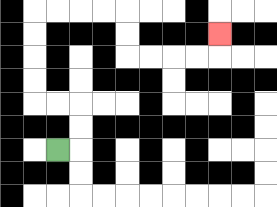{'start': '[2, 6]', 'end': '[9, 1]', 'path_directions': 'R,U,U,L,L,U,U,U,U,R,R,R,R,D,D,R,R,R,R,U', 'path_coordinates': '[[2, 6], [3, 6], [3, 5], [3, 4], [2, 4], [1, 4], [1, 3], [1, 2], [1, 1], [1, 0], [2, 0], [3, 0], [4, 0], [5, 0], [5, 1], [5, 2], [6, 2], [7, 2], [8, 2], [9, 2], [9, 1]]'}